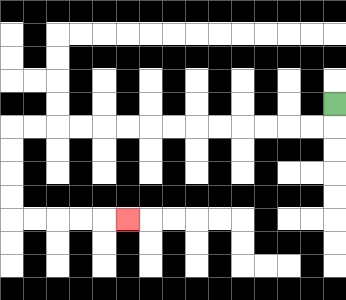{'start': '[14, 4]', 'end': '[5, 9]', 'path_directions': 'D,L,L,L,L,L,L,L,L,L,L,L,L,L,L,D,D,D,D,R,R,R,R,R', 'path_coordinates': '[[14, 4], [14, 5], [13, 5], [12, 5], [11, 5], [10, 5], [9, 5], [8, 5], [7, 5], [6, 5], [5, 5], [4, 5], [3, 5], [2, 5], [1, 5], [0, 5], [0, 6], [0, 7], [0, 8], [0, 9], [1, 9], [2, 9], [3, 9], [4, 9], [5, 9]]'}